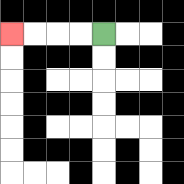{'start': '[4, 1]', 'end': '[0, 1]', 'path_directions': 'L,L,L,L', 'path_coordinates': '[[4, 1], [3, 1], [2, 1], [1, 1], [0, 1]]'}